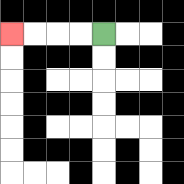{'start': '[4, 1]', 'end': '[0, 1]', 'path_directions': 'L,L,L,L', 'path_coordinates': '[[4, 1], [3, 1], [2, 1], [1, 1], [0, 1]]'}